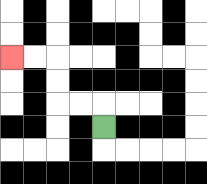{'start': '[4, 5]', 'end': '[0, 2]', 'path_directions': 'U,L,L,U,U,L,L', 'path_coordinates': '[[4, 5], [4, 4], [3, 4], [2, 4], [2, 3], [2, 2], [1, 2], [0, 2]]'}